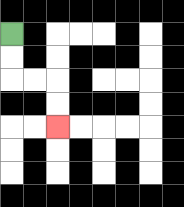{'start': '[0, 1]', 'end': '[2, 5]', 'path_directions': 'D,D,R,R,D,D', 'path_coordinates': '[[0, 1], [0, 2], [0, 3], [1, 3], [2, 3], [2, 4], [2, 5]]'}